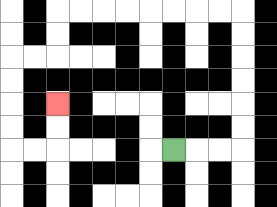{'start': '[7, 6]', 'end': '[2, 4]', 'path_directions': 'R,R,R,U,U,U,U,U,U,L,L,L,L,L,L,L,L,D,D,L,L,D,D,D,D,R,R,U,U', 'path_coordinates': '[[7, 6], [8, 6], [9, 6], [10, 6], [10, 5], [10, 4], [10, 3], [10, 2], [10, 1], [10, 0], [9, 0], [8, 0], [7, 0], [6, 0], [5, 0], [4, 0], [3, 0], [2, 0], [2, 1], [2, 2], [1, 2], [0, 2], [0, 3], [0, 4], [0, 5], [0, 6], [1, 6], [2, 6], [2, 5], [2, 4]]'}